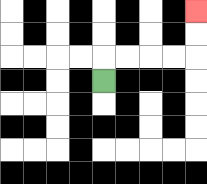{'start': '[4, 3]', 'end': '[8, 0]', 'path_directions': 'U,R,R,R,R,U,U', 'path_coordinates': '[[4, 3], [4, 2], [5, 2], [6, 2], [7, 2], [8, 2], [8, 1], [8, 0]]'}